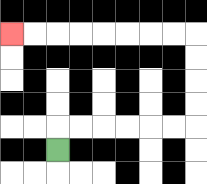{'start': '[2, 6]', 'end': '[0, 1]', 'path_directions': 'U,R,R,R,R,R,R,U,U,U,U,L,L,L,L,L,L,L,L', 'path_coordinates': '[[2, 6], [2, 5], [3, 5], [4, 5], [5, 5], [6, 5], [7, 5], [8, 5], [8, 4], [8, 3], [8, 2], [8, 1], [7, 1], [6, 1], [5, 1], [4, 1], [3, 1], [2, 1], [1, 1], [0, 1]]'}